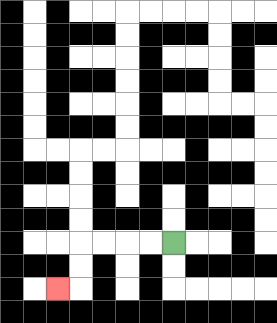{'start': '[7, 10]', 'end': '[2, 12]', 'path_directions': 'L,L,L,L,D,D,L', 'path_coordinates': '[[7, 10], [6, 10], [5, 10], [4, 10], [3, 10], [3, 11], [3, 12], [2, 12]]'}